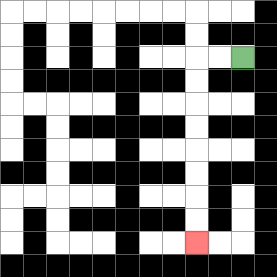{'start': '[10, 2]', 'end': '[8, 10]', 'path_directions': 'L,L,D,D,D,D,D,D,D,D', 'path_coordinates': '[[10, 2], [9, 2], [8, 2], [8, 3], [8, 4], [8, 5], [8, 6], [8, 7], [8, 8], [8, 9], [8, 10]]'}